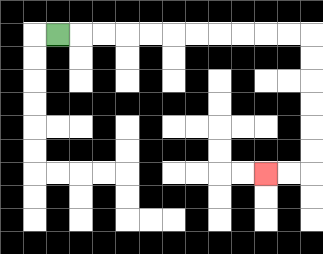{'start': '[2, 1]', 'end': '[11, 7]', 'path_directions': 'R,R,R,R,R,R,R,R,R,R,R,D,D,D,D,D,D,L,L', 'path_coordinates': '[[2, 1], [3, 1], [4, 1], [5, 1], [6, 1], [7, 1], [8, 1], [9, 1], [10, 1], [11, 1], [12, 1], [13, 1], [13, 2], [13, 3], [13, 4], [13, 5], [13, 6], [13, 7], [12, 7], [11, 7]]'}